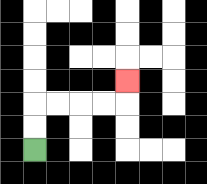{'start': '[1, 6]', 'end': '[5, 3]', 'path_directions': 'U,U,R,R,R,R,U', 'path_coordinates': '[[1, 6], [1, 5], [1, 4], [2, 4], [3, 4], [4, 4], [5, 4], [5, 3]]'}